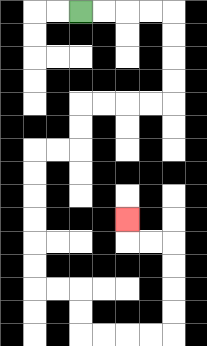{'start': '[3, 0]', 'end': '[5, 9]', 'path_directions': 'R,R,R,R,D,D,D,D,L,L,L,L,D,D,L,L,D,D,D,D,D,D,R,R,D,D,R,R,R,R,U,U,U,U,L,L,U', 'path_coordinates': '[[3, 0], [4, 0], [5, 0], [6, 0], [7, 0], [7, 1], [7, 2], [7, 3], [7, 4], [6, 4], [5, 4], [4, 4], [3, 4], [3, 5], [3, 6], [2, 6], [1, 6], [1, 7], [1, 8], [1, 9], [1, 10], [1, 11], [1, 12], [2, 12], [3, 12], [3, 13], [3, 14], [4, 14], [5, 14], [6, 14], [7, 14], [7, 13], [7, 12], [7, 11], [7, 10], [6, 10], [5, 10], [5, 9]]'}